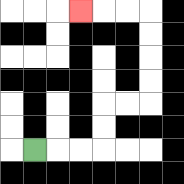{'start': '[1, 6]', 'end': '[3, 0]', 'path_directions': 'R,R,R,U,U,R,R,U,U,U,U,L,L,L', 'path_coordinates': '[[1, 6], [2, 6], [3, 6], [4, 6], [4, 5], [4, 4], [5, 4], [6, 4], [6, 3], [6, 2], [6, 1], [6, 0], [5, 0], [4, 0], [3, 0]]'}